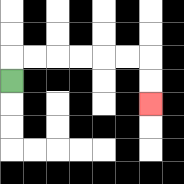{'start': '[0, 3]', 'end': '[6, 4]', 'path_directions': 'U,R,R,R,R,R,R,D,D', 'path_coordinates': '[[0, 3], [0, 2], [1, 2], [2, 2], [3, 2], [4, 2], [5, 2], [6, 2], [6, 3], [6, 4]]'}